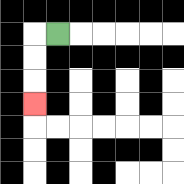{'start': '[2, 1]', 'end': '[1, 4]', 'path_directions': 'L,D,D,D', 'path_coordinates': '[[2, 1], [1, 1], [1, 2], [1, 3], [1, 4]]'}